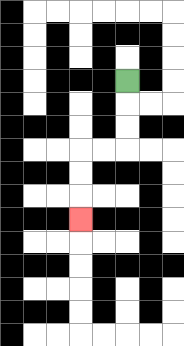{'start': '[5, 3]', 'end': '[3, 9]', 'path_directions': 'D,D,D,L,L,D,D,D', 'path_coordinates': '[[5, 3], [5, 4], [5, 5], [5, 6], [4, 6], [3, 6], [3, 7], [3, 8], [3, 9]]'}